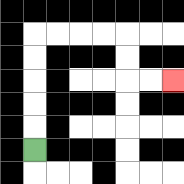{'start': '[1, 6]', 'end': '[7, 3]', 'path_directions': 'U,U,U,U,U,R,R,R,R,D,D,R,R', 'path_coordinates': '[[1, 6], [1, 5], [1, 4], [1, 3], [1, 2], [1, 1], [2, 1], [3, 1], [4, 1], [5, 1], [5, 2], [5, 3], [6, 3], [7, 3]]'}